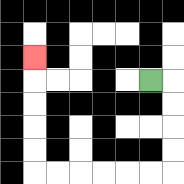{'start': '[6, 3]', 'end': '[1, 2]', 'path_directions': 'R,D,D,D,D,L,L,L,L,L,L,U,U,U,U,U', 'path_coordinates': '[[6, 3], [7, 3], [7, 4], [7, 5], [7, 6], [7, 7], [6, 7], [5, 7], [4, 7], [3, 7], [2, 7], [1, 7], [1, 6], [1, 5], [1, 4], [1, 3], [1, 2]]'}